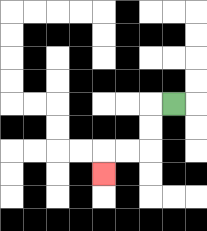{'start': '[7, 4]', 'end': '[4, 7]', 'path_directions': 'L,D,D,L,L,D', 'path_coordinates': '[[7, 4], [6, 4], [6, 5], [6, 6], [5, 6], [4, 6], [4, 7]]'}